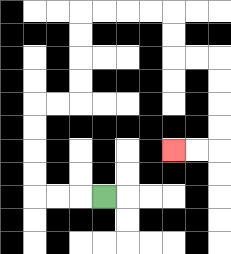{'start': '[4, 8]', 'end': '[7, 6]', 'path_directions': 'L,L,L,U,U,U,U,R,R,U,U,U,U,R,R,R,R,D,D,R,R,D,D,D,D,L,L', 'path_coordinates': '[[4, 8], [3, 8], [2, 8], [1, 8], [1, 7], [1, 6], [1, 5], [1, 4], [2, 4], [3, 4], [3, 3], [3, 2], [3, 1], [3, 0], [4, 0], [5, 0], [6, 0], [7, 0], [7, 1], [7, 2], [8, 2], [9, 2], [9, 3], [9, 4], [9, 5], [9, 6], [8, 6], [7, 6]]'}